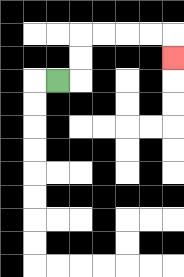{'start': '[2, 3]', 'end': '[7, 2]', 'path_directions': 'R,U,U,R,R,R,R,D', 'path_coordinates': '[[2, 3], [3, 3], [3, 2], [3, 1], [4, 1], [5, 1], [6, 1], [7, 1], [7, 2]]'}